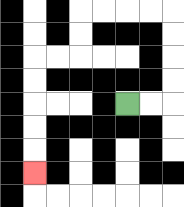{'start': '[5, 4]', 'end': '[1, 7]', 'path_directions': 'R,R,U,U,U,U,L,L,L,L,D,D,L,L,D,D,D,D,D', 'path_coordinates': '[[5, 4], [6, 4], [7, 4], [7, 3], [7, 2], [7, 1], [7, 0], [6, 0], [5, 0], [4, 0], [3, 0], [3, 1], [3, 2], [2, 2], [1, 2], [1, 3], [1, 4], [1, 5], [1, 6], [1, 7]]'}